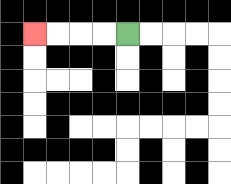{'start': '[5, 1]', 'end': '[1, 1]', 'path_directions': 'L,L,L,L', 'path_coordinates': '[[5, 1], [4, 1], [3, 1], [2, 1], [1, 1]]'}